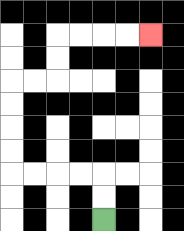{'start': '[4, 9]', 'end': '[6, 1]', 'path_directions': 'U,U,L,L,L,L,U,U,U,U,R,R,U,U,R,R,R,R', 'path_coordinates': '[[4, 9], [4, 8], [4, 7], [3, 7], [2, 7], [1, 7], [0, 7], [0, 6], [0, 5], [0, 4], [0, 3], [1, 3], [2, 3], [2, 2], [2, 1], [3, 1], [4, 1], [5, 1], [6, 1]]'}